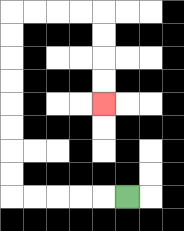{'start': '[5, 8]', 'end': '[4, 4]', 'path_directions': 'L,L,L,L,L,U,U,U,U,U,U,U,U,R,R,R,R,D,D,D,D', 'path_coordinates': '[[5, 8], [4, 8], [3, 8], [2, 8], [1, 8], [0, 8], [0, 7], [0, 6], [0, 5], [0, 4], [0, 3], [0, 2], [0, 1], [0, 0], [1, 0], [2, 0], [3, 0], [4, 0], [4, 1], [4, 2], [4, 3], [4, 4]]'}